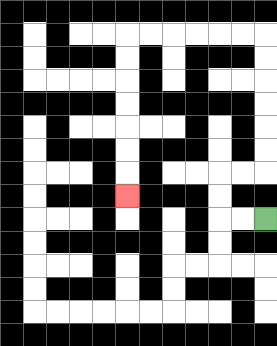{'start': '[11, 9]', 'end': '[5, 8]', 'path_directions': 'L,L,U,U,R,R,U,U,U,U,U,U,L,L,L,L,L,L,D,D,D,D,D,D,D', 'path_coordinates': '[[11, 9], [10, 9], [9, 9], [9, 8], [9, 7], [10, 7], [11, 7], [11, 6], [11, 5], [11, 4], [11, 3], [11, 2], [11, 1], [10, 1], [9, 1], [8, 1], [7, 1], [6, 1], [5, 1], [5, 2], [5, 3], [5, 4], [5, 5], [5, 6], [5, 7], [5, 8]]'}